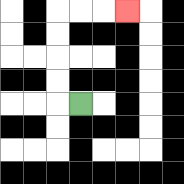{'start': '[3, 4]', 'end': '[5, 0]', 'path_directions': 'L,U,U,U,U,R,R,R', 'path_coordinates': '[[3, 4], [2, 4], [2, 3], [2, 2], [2, 1], [2, 0], [3, 0], [4, 0], [5, 0]]'}